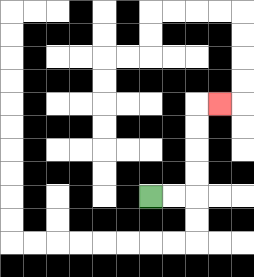{'start': '[6, 8]', 'end': '[9, 4]', 'path_directions': 'R,R,U,U,U,U,R', 'path_coordinates': '[[6, 8], [7, 8], [8, 8], [8, 7], [8, 6], [8, 5], [8, 4], [9, 4]]'}